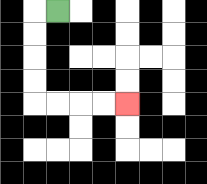{'start': '[2, 0]', 'end': '[5, 4]', 'path_directions': 'L,D,D,D,D,R,R,R,R', 'path_coordinates': '[[2, 0], [1, 0], [1, 1], [1, 2], [1, 3], [1, 4], [2, 4], [3, 4], [4, 4], [5, 4]]'}